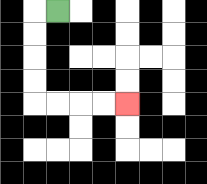{'start': '[2, 0]', 'end': '[5, 4]', 'path_directions': 'L,D,D,D,D,R,R,R,R', 'path_coordinates': '[[2, 0], [1, 0], [1, 1], [1, 2], [1, 3], [1, 4], [2, 4], [3, 4], [4, 4], [5, 4]]'}